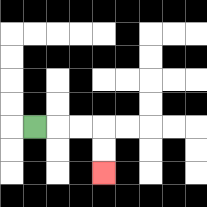{'start': '[1, 5]', 'end': '[4, 7]', 'path_directions': 'R,R,R,D,D', 'path_coordinates': '[[1, 5], [2, 5], [3, 5], [4, 5], [4, 6], [4, 7]]'}